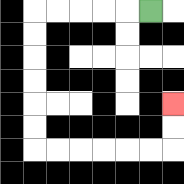{'start': '[6, 0]', 'end': '[7, 4]', 'path_directions': 'L,L,L,L,L,D,D,D,D,D,D,R,R,R,R,R,R,U,U', 'path_coordinates': '[[6, 0], [5, 0], [4, 0], [3, 0], [2, 0], [1, 0], [1, 1], [1, 2], [1, 3], [1, 4], [1, 5], [1, 6], [2, 6], [3, 6], [4, 6], [5, 6], [6, 6], [7, 6], [7, 5], [7, 4]]'}